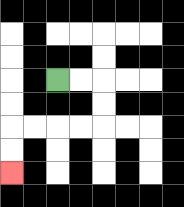{'start': '[2, 3]', 'end': '[0, 7]', 'path_directions': 'R,R,D,D,L,L,L,L,D,D', 'path_coordinates': '[[2, 3], [3, 3], [4, 3], [4, 4], [4, 5], [3, 5], [2, 5], [1, 5], [0, 5], [0, 6], [0, 7]]'}